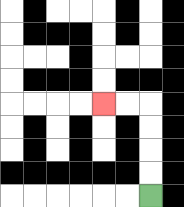{'start': '[6, 8]', 'end': '[4, 4]', 'path_directions': 'U,U,U,U,L,L', 'path_coordinates': '[[6, 8], [6, 7], [6, 6], [6, 5], [6, 4], [5, 4], [4, 4]]'}